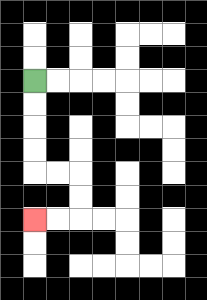{'start': '[1, 3]', 'end': '[1, 9]', 'path_directions': 'D,D,D,D,R,R,D,D,L,L', 'path_coordinates': '[[1, 3], [1, 4], [1, 5], [1, 6], [1, 7], [2, 7], [3, 7], [3, 8], [3, 9], [2, 9], [1, 9]]'}